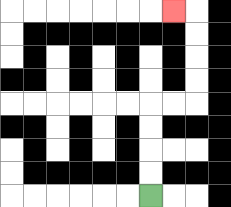{'start': '[6, 8]', 'end': '[7, 0]', 'path_directions': 'U,U,U,U,R,R,U,U,U,U,L', 'path_coordinates': '[[6, 8], [6, 7], [6, 6], [6, 5], [6, 4], [7, 4], [8, 4], [8, 3], [8, 2], [8, 1], [8, 0], [7, 0]]'}